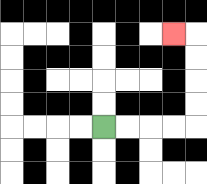{'start': '[4, 5]', 'end': '[7, 1]', 'path_directions': 'R,R,R,R,U,U,U,U,L', 'path_coordinates': '[[4, 5], [5, 5], [6, 5], [7, 5], [8, 5], [8, 4], [8, 3], [8, 2], [8, 1], [7, 1]]'}